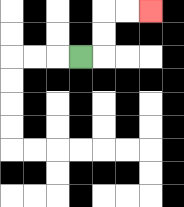{'start': '[3, 2]', 'end': '[6, 0]', 'path_directions': 'R,U,U,R,R', 'path_coordinates': '[[3, 2], [4, 2], [4, 1], [4, 0], [5, 0], [6, 0]]'}